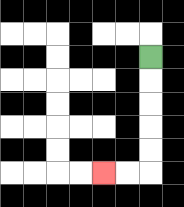{'start': '[6, 2]', 'end': '[4, 7]', 'path_directions': 'D,D,D,D,D,L,L', 'path_coordinates': '[[6, 2], [6, 3], [6, 4], [6, 5], [6, 6], [6, 7], [5, 7], [4, 7]]'}